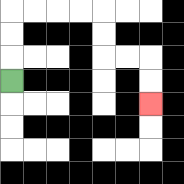{'start': '[0, 3]', 'end': '[6, 4]', 'path_directions': 'U,U,U,R,R,R,R,D,D,R,R,D,D', 'path_coordinates': '[[0, 3], [0, 2], [0, 1], [0, 0], [1, 0], [2, 0], [3, 0], [4, 0], [4, 1], [4, 2], [5, 2], [6, 2], [6, 3], [6, 4]]'}